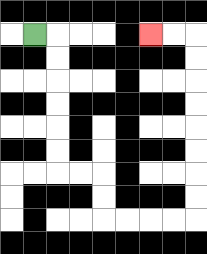{'start': '[1, 1]', 'end': '[6, 1]', 'path_directions': 'R,D,D,D,D,D,D,R,R,D,D,R,R,R,R,U,U,U,U,U,U,U,U,L,L', 'path_coordinates': '[[1, 1], [2, 1], [2, 2], [2, 3], [2, 4], [2, 5], [2, 6], [2, 7], [3, 7], [4, 7], [4, 8], [4, 9], [5, 9], [6, 9], [7, 9], [8, 9], [8, 8], [8, 7], [8, 6], [8, 5], [8, 4], [8, 3], [8, 2], [8, 1], [7, 1], [6, 1]]'}